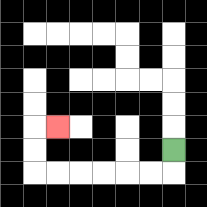{'start': '[7, 6]', 'end': '[2, 5]', 'path_directions': 'D,L,L,L,L,L,L,U,U,R', 'path_coordinates': '[[7, 6], [7, 7], [6, 7], [5, 7], [4, 7], [3, 7], [2, 7], [1, 7], [1, 6], [1, 5], [2, 5]]'}